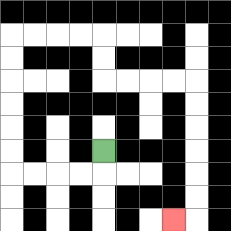{'start': '[4, 6]', 'end': '[7, 9]', 'path_directions': 'D,L,L,L,L,U,U,U,U,U,U,R,R,R,R,D,D,R,R,R,R,D,D,D,D,D,D,L', 'path_coordinates': '[[4, 6], [4, 7], [3, 7], [2, 7], [1, 7], [0, 7], [0, 6], [0, 5], [0, 4], [0, 3], [0, 2], [0, 1], [1, 1], [2, 1], [3, 1], [4, 1], [4, 2], [4, 3], [5, 3], [6, 3], [7, 3], [8, 3], [8, 4], [8, 5], [8, 6], [8, 7], [8, 8], [8, 9], [7, 9]]'}